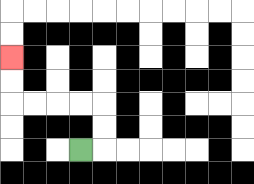{'start': '[3, 6]', 'end': '[0, 2]', 'path_directions': 'R,U,U,L,L,L,L,U,U', 'path_coordinates': '[[3, 6], [4, 6], [4, 5], [4, 4], [3, 4], [2, 4], [1, 4], [0, 4], [0, 3], [0, 2]]'}